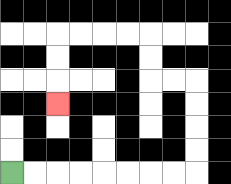{'start': '[0, 7]', 'end': '[2, 4]', 'path_directions': 'R,R,R,R,R,R,R,R,U,U,U,U,L,L,U,U,L,L,L,L,D,D,D', 'path_coordinates': '[[0, 7], [1, 7], [2, 7], [3, 7], [4, 7], [5, 7], [6, 7], [7, 7], [8, 7], [8, 6], [8, 5], [8, 4], [8, 3], [7, 3], [6, 3], [6, 2], [6, 1], [5, 1], [4, 1], [3, 1], [2, 1], [2, 2], [2, 3], [2, 4]]'}